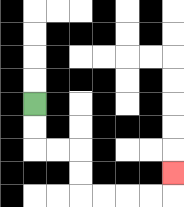{'start': '[1, 4]', 'end': '[7, 7]', 'path_directions': 'D,D,R,R,D,D,R,R,R,R,U', 'path_coordinates': '[[1, 4], [1, 5], [1, 6], [2, 6], [3, 6], [3, 7], [3, 8], [4, 8], [5, 8], [6, 8], [7, 8], [7, 7]]'}